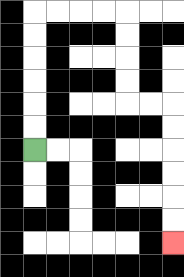{'start': '[1, 6]', 'end': '[7, 10]', 'path_directions': 'U,U,U,U,U,U,R,R,R,R,D,D,D,D,R,R,D,D,D,D,D,D', 'path_coordinates': '[[1, 6], [1, 5], [1, 4], [1, 3], [1, 2], [1, 1], [1, 0], [2, 0], [3, 0], [4, 0], [5, 0], [5, 1], [5, 2], [5, 3], [5, 4], [6, 4], [7, 4], [7, 5], [7, 6], [7, 7], [7, 8], [7, 9], [7, 10]]'}